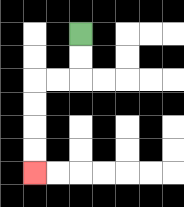{'start': '[3, 1]', 'end': '[1, 7]', 'path_directions': 'D,D,L,L,D,D,D,D', 'path_coordinates': '[[3, 1], [3, 2], [3, 3], [2, 3], [1, 3], [1, 4], [1, 5], [1, 6], [1, 7]]'}